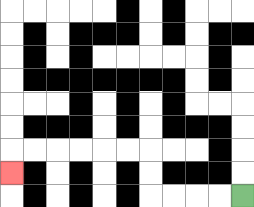{'start': '[10, 8]', 'end': '[0, 7]', 'path_directions': 'L,L,L,L,U,U,L,L,L,L,L,L,D', 'path_coordinates': '[[10, 8], [9, 8], [8, 8], [7, 8], [6, 8], [6, 7], [6, 6], [5, 6], [4, 6], [3, 6], [2, 6], [1, 6], [0, 6], [0, 7]]'}